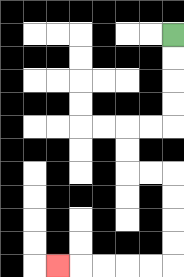{'start': '[7, 1]', 'end': '[2, 11]', 'path_directions': 'D,D,D,D,L,L,D,D,R,R,D,D,D,D,L,L,L,L,L', 'path_coordinates': '[[7, 1], [7, 2], [7, 3], [7, 4], [7, 5], [6, 5], [5, 5], [5, 6], [5, 7], [6, 7], [7, 7], [7, 8], [7, 9], [7, 10], [7, 11], [6, 11], [5, 11], [4, 11], [3, 11], [2, 11]]'}